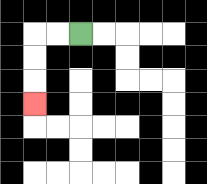{'start': '[3, 1]', 'end': '[1, 4]', 'path_directions': 'L,L,D,D,D', 'path_coordinates': '[[3, 1], [2, 1], [1, 1], [1, 2], [1, 3], [1, 4]]'}